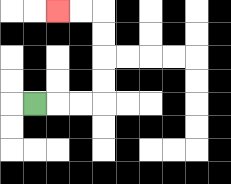{'start': '[1, 4]', 'end': '[2, 0]', 'path_directions': 'R,R,R,U,U,U,U,L,L', 'path_coordinates': '[[1, 4], [2, 4], [3, 4], [4, 4], [4, 3], [4, 2], [4, 1], [4, 0], [3, 0], [2, 0]]'}